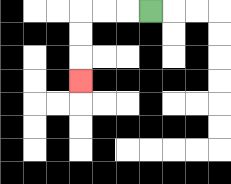{'start': '[6, 0]', 'end': '[3, 3]', 'path_directions': 'L,L,L,D,D,D', 'path_coordinates': '[[6, 0], [5, 0], [4, 0], [3, 0], [3, 1], [3, 2], [3, 3]]'}